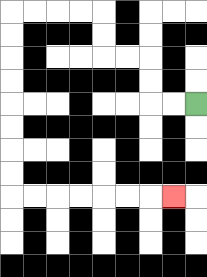{'start': '[8, 4]', 'end': '[7, 8]', 'path_directions': 'L,L,U,U,L,L,U,U,L,L,L,L,D,D,D,D,D,D,D,D,R,R,R,R,R,R,R', 'path_coordinates': '[[8, 4], [7, 4], [6, 4], [6, 3], [6, 2], [5, 2], [4, 2], [4, 1], [4, 0], [3, 0], [2, 0], [1, 0], [0, 0], [0, 1], [0, 2], [0, 3], [0, 4], [0, 5], [0, 6], [0, 7], [0, 8], [1, 8], [2, 8], [3, 8], [4, 8], [5, 8], [6, 8], [7, 8]]'}